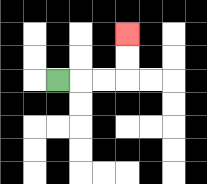{'start': '[2, 3]', 'end': '[5, 1]', 'path_directions': 'R,R,R,U,U', 'path_coordinates': '[[2, 3], [3, 3], [4, 3], [5, 3], [5, 2], [5, 1]]'}